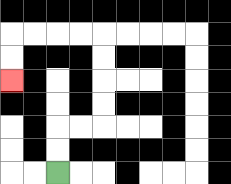{'start': '[2, 7]', 'end': '[0, 3]', 'path_directions': 'U,U,R,R,U,U,U,U,L,L,L,L,D,D', 'path_coordinates': '[[2, 7], [2, 6], [2, 5], [3, 5], [4, 5], [4, 4], [4, 3], [4, 2], [4, 1], [3, 1], [2, 1], [1, 1], [0, 1], [0, 2], [0, 3]]'}